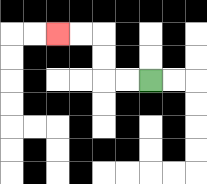{'start': '[6, 3]', 'end': '[2, 1]', 'path_directions': 'L,L,U,U,L,L', 'path_coordinates': '[[6, 3], [5, 3], [4, 3], [4, 2], [4, 1], [3, 1], [2, 1]]'}